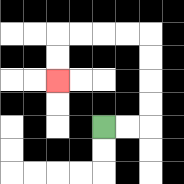{'start': '[4, 5]', 'end': '[2, 3]', 'path_directions': 'R,R,U,U,U,U,L,L,L,L,D,D', 'path_coordinates': '[[4, 5], [5, 5], [6, 5], [6, 4], [6, 3], [6, 2], [6, 1], [5, 1], [4, 1], [3, 1], [2, 1], [2, 2], [2, 3]]'}